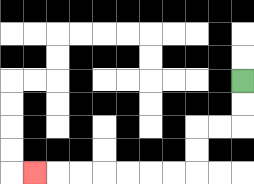{'start': '[10, 3]', 'end': '[1, 7]', 'path_directions': 'D,D,L,L,D,D,L,L,L,L,L,L,L', 'path_coordinates': '[[10, 3], [10, 4], [10, 5], [9, 5], [8, 5], [8, 6], [8, 7], [7, 7], [6, 7], [5, 7], [4, 7], [3, 7], [2, 7], [1, 7]]'}